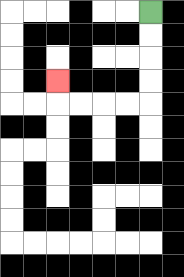{'start': '[6, 0]', 'end': '[2, 3]', 'path_directions': 'D,D,D,D,L,L,L,L,U', 'path_coordinates': '[[6, 0], [6, 1], [6, 2], [6, 3], [6, 4], [5, 4], [4, 4], [3, 4], [2, 4], [2, 3]]'}